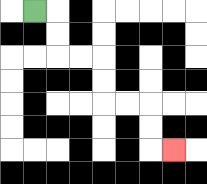{'start': '[1, 0]', 'end': '[7, 6]', 'path_directions': 'R,D,D,R,R,D,D,R,R,D,D,R', 'path_coordinates': '[[1, 0], [2, 0], [2, 1], [2, 2], [3, 2], [4, 2], [4, 3], [4, 4], [5, 4], [6, 4], [6, 5], [6, 6], [7, 6]]'}